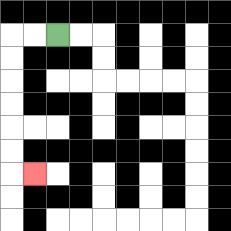{'start': '[2, 1]', 'end': '[1, 7]', 'path_directions': 'L,L,D,D,D,D,D,D,R', 'path_coordinates': '[[2, 1], [1, 1], [0, 1], [0, 2], [0, 3], [0, 4], [0, 5], [0, 6], [0, 7], [1, 7]]'}